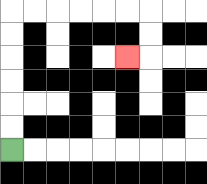{'start': '[0, 6]', 'end': '[5, 2]', 'path_directions': 'U,U,U,U,U,U,R,R,R,R,R,R,D,D,L', 'path_coordinates': '[[0, 6], [0, 5], [0, 4], [0, 3], [0, 2], [0, 1], [0, 0], [1, 0], [2, 0], [3, 0], [4, 0], [5, 0], [6, 0], [6, 1], [6, 2], [5, 2]]'}